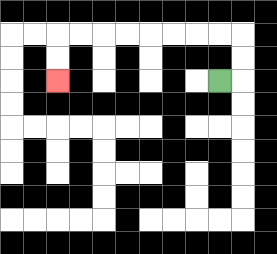{'start': '[9, 3]', 'end': '[2, 3]', 'path_directions': 'R,U,U,L,L,L,L,L,L,L,L,D,D', 'path_coordinates': '[[9, 3], [10, 3], [10, 2], [10, 1], [9, 1], [8, 1], [7, 1], [6, 1], [5, 1], [4, 1], [3, 1], [2, 1], [2, 2], [2, 3]]'}